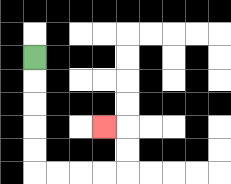{'start': '[1, 2]', 'end': '[4, 5]', 'path_directions': 'D,D,D,D,D,R,R,R,R,U,U,L', 'path_coordinates': '[[1, 2], [1, 3], [1, 4], [1, 5], [1, 6], [1, 7], [2, 7], [3, 7], [4, 7], [5, 7], [5, 6], [5, 5], [4, 5]]'}